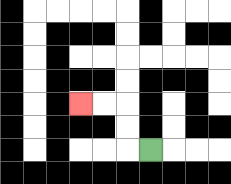{'start': '[6, 6]', 'end': '[3, 4]', 'path_directions': 'L,U,U,L,L', 'path_coordinates': '[[6, 6], [5, 6], [5, 5], [5, 4], [4, 4], [3, 4]]'}